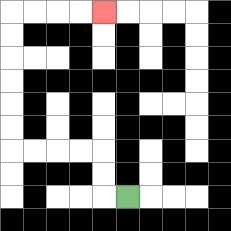{'start': '[5, 8]', 'end': '[4, 0]', 'path_directions': 'L,U,U,L,L,L,L,U,U,U,U,U,U,R,R,R,R', 'path_coordinates': '[[5, 8], [4, 8], [4, 7], [4, 6], [3, 6], [2, 6], [1, 6], [0, 6], [0, 5], [0, 4], [0, 3], [0, 2], [0, 1], [0, 0], [1, 0], [2, 0], [3, 0], [4, 0]]'}